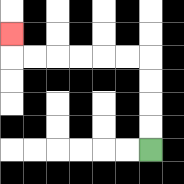{'start': '[6, 6]', 'end': '[0, 1]', 'path_directions': 'U,U,U,U,L,L,L,L,L,L,U', 'path_coordinates': '[[6, 6], [6, 5], [6, 4], [6, 3], [6, 2], [5, 2], [4, 2], [3, 2], [2, 2], [1, 2], [0, 2], [0, 1]]'}